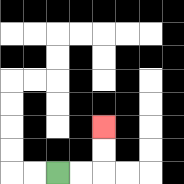{'start': '[2, 7]', 'end': '[4, 5]', 'path_directions': 'R,R,U,U', 'path_coordinates': '[[2, 7], [3, 7], [4, 7], [4, 6], [4, 5]]'}